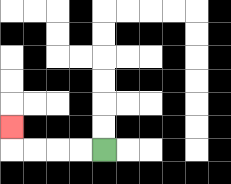{'start': '[4, 6]', 'end': '[0, 5]', 'path_directions': 'L,L,L,L,U', 'path_coordinates': '[[4, 6], [3, 6], [2, 6], [1, 6], [0, 6], [0, 5]]'}